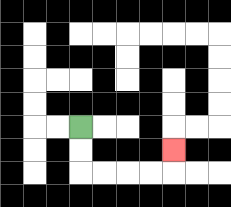{'start': '[3, 5]', 'end': '[7, 6]', 'path_directions': 'D,D,R,R,R,R,U', 'path_coordinates': '[[3, 5], [3, 6], [3, 7], [4, 7], [5, 7], [6, 7], [7, 7], [7, 6]]'}